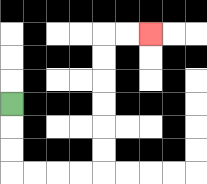{'start': '[0, 4]', 'end': '[6, 1]', 'path_directions': 'D,D,D,R,R,R,R,U,U,U,U,U,U,R,R', 'path_coordinates': '[[0, 4], [0, 5], [0, 6], [0, 7], [1, 7], [2, 7], [3, 7], [4, 7], [4, 6], [4, 5], [4, 4], [4, 3], [4, 2], [4, 1], [5, 1], [6, 1]]'}